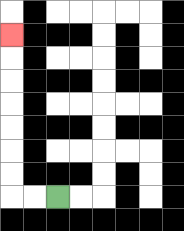{'start': '[2, 8]', 'end': '[0, 1]', 'path_directions': 'L,L,U,U,U,U,U,U,U', 'path_coordinates': '[[2, 8], [1, 8], [0, 8], [0, 7], [0, 6], [0, 5], [0, 4], [0, 3], [0, 2], [0, 1]]'}